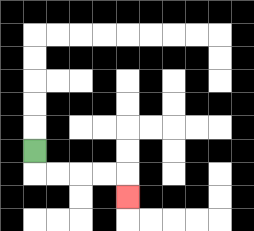{'start': '[1, 6]', 'end': '[5, 8]', 'path_directions': 'D,R,R,R,R,D', 'path_coordinates': '[[1, 6], [1, 7], [2, 7], [3, 7], [4, 7], [5, 7], [5, 8]]'}